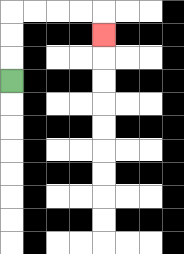{'start': '[0, 3]', 'end': '[4, 1]', 'path_directions': 'U,U,U,R,R,R,R,D', 'path_coordinates': '[[0, 3], [0, 2], [0, 1], [0, 0], [1, 0], [2, 0], [3, 0], [4, 0], [4, 1]]'}